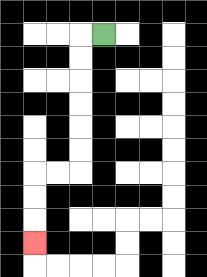{'start': '[4, 1]', 'end': '[1, 10]', 'path_directions': 'L,D,D,D,D,D,D,L,L,D,D,D', 'path_coordinates': '[[4, 1], [3, 1], [3, 2], [3, 3], [3, 4], [3, 5], [3, 6], [3, 7], [2, 7], [1, 7], [1, 8], [1, 9], [1, 10]]'}